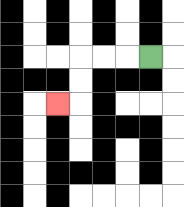{'start': '[6, 2]', 'end': '[2, 4]', 'path_directions': 'L,L,L,D,D,L', 'path_coordinates': '[[6, 2], [5, 2], [4, 2], [3, 2], [3, 3], [3, 4], [2, 4]]'}